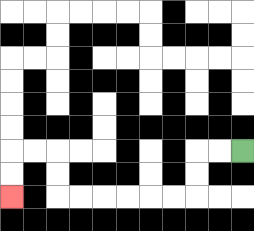{'start': '[10, 6]', 'end': '[0, 8]', 'path_directions': 'L,L,D,D,L,L,L,L,L,L,U,U,L,L,D,D', 'path_coordinates': '[[10, 6], [9, 6], [8, 6], [8, 7], [8, 8], [7, 8], [6, 8], [5, 8], [4, 8], [3, 8], [2, 8], [2, 7], [2, 6], [1, 6], [0, 6], [0, 7], [0, 8]]'}